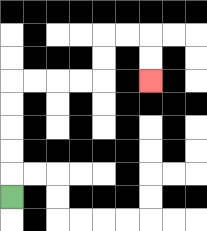{'start': '[0, 8]', 'end': '[6, 3]', 'path_directions': 'U,U,U,U,U,R,R,R,R,U,U,R,R,D,D', 'path_coordinates': '[[0, 8], [0, 7], [0, 6], [0, 5], [0, 4], [0, 3], [1, 3], [2, 3], [3, 3], [4, 3], [4, 2], [4, 1], [5, 1], [6, 1], [6, 2], [6, 3]]'}